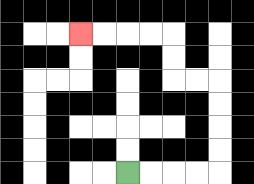{'start': '[5, 7]', 'end': '[3, 1]', 'path_directions': 'R,R,R,R,U,U,U,U,L,L,U,U,L,L,L,L', 'path_coordinates': '[[5, 7], [6, 7], [7, 7], [8, 7], [9, 7], [9, 6], [9, 5], [9, 4], [9, 3], [8, 3], [7, 3], [7, 2], [7, 1], [6, 1], [5, 1], [4, 1], [3, 1]]'}